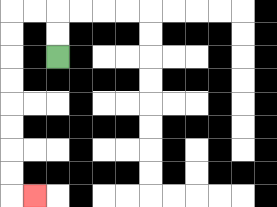{'start': '[2, 2]', 'end': '[1, 8]', 'path_directions': 'U,U,L,L,D,D,D,D,D,D,D,D,R', 'path_coordinates': '[[2, 2], [2, 1], [2, 0], [1, 0], [0, 0], [0, 1], [0, 2], [0, 3], [0, 4], [0, 5], [0, 6], [0, 7], [0, 8], [1, 8]]'}